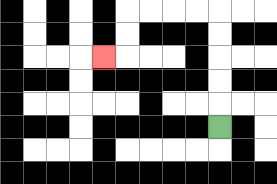{'start': '[9, 5]', 'end': '[4, 2]', 'path_directions': 'U,U,U,U,U,L,L,L,L,D,D,L', 'path_coordinates': '[[9, 5], [9, 4], [9, 3], [9, 2], [9, 1], [9, 0], [8, 0], [7, 0], [6, 0], [5, 0], [5, 1], [5, 2], [4, 2]]'}